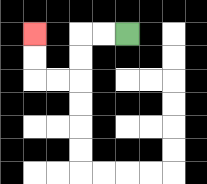{'start': '[5, 1]', 'end': '[1, 1]', 'path_directions': 'L,L,D,D,L,L,U,U', 'path_coordinates': '[[5, 1], [4, 1], [3, 1], [3, 2], [3, 3], [2, 3], [1, 3], [1, 2], [1, 1]]'}